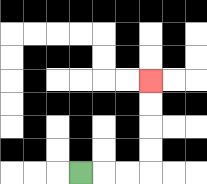{'start': '[3, 7]', 'end': '[6, 3]', 'path_directions': 'R,R,R,U,U,U,U', 'path_coordinates': '[[3, 7], [4, 7], [5, 7], [6, 7], [6, 6], [6, 5], [6, 4], [6, 3]]'}